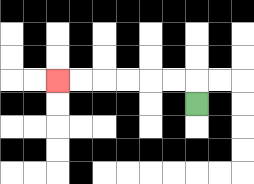{'start': '[8, 4]', 'end': '[2, 3]', 'path_directions': 'U,L,L,L,L,L,L', 'path_coordinates': '[[8, 4], [8, 3], [7, 3], [6, 3], [5, 3], [4, 3], [3, 3], [2, 3]]'}